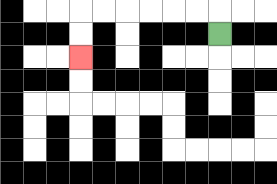{'start': '[9, 1]', 'end': '[3, 2]', 'path_directions': 'U,L,L,L,L,L,L,D,D', 'path_coordinates': '[[9, 1], [9, 0], [8, 0], [7, 0], [6, 0], [5, 0], [4, 0], [3, 0], [3, 1], [3, 2]]'}